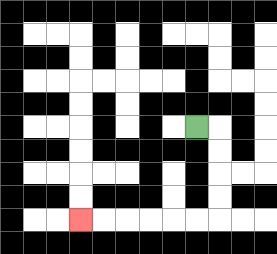{'start': '[8, 5]', 'end': '[3, 9]', 'path_directions': 'R,D,D,D,D,L,L,L,L,L,L', 'path_coordinates': '[[8, 5], [9, 5], [9, 6], [9, 7], [9, 8], [9, 9], [8, 9], [7, 9], [6, 9], [5, 9], [4, 9], [3, 9]]'}